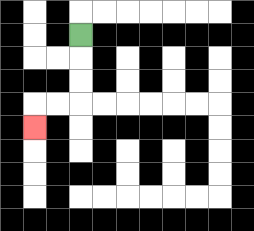{'start': '[3, 1]', 'end': '[1, 5]', 'path_directions': 'D,D,D,L,L,D', 'path_coordinates': '[[3, 1], [3, 2], [3, 3], [3, 4], [2, 4], [1, 4], [1, 5]]'}